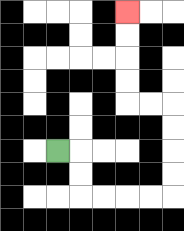{'start': '[2, 6]', 'end': '[5, 0]', 'path_directions': 'R,D,D,R,R,R,R,U,U,U,U,L,L,U,U,U,U', 'path_coordinates': '[[2, 6], [3, 6], [3, 7], [3, 8], [4, 8], [5, 8], [6, 8], [7, 8], [7, 7], [7, 6], [7, 5], [7, 4], [6, 4], [5, 4], [5, 3], [5, 2], [5, 1], [5, 0]]'}